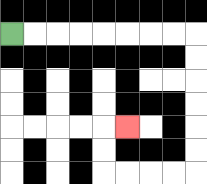{'start': '[0, 1]', 'end': '[5, 5]', 'path_directions': 'R,R,R,R,R,R,R,R,D,D,D,D,D,D,L,L,L,L,U,U,R', 'path_coordinates': '[[0, 1], [1, 1], [2, 1], [3, 1], [4, 1], [5, 1], [6, 1], [7, 1], [8, 1], [8, 2], [8, 3], [8, 4], [8, 5], [8, 6], [8, 7], [7, 7], [6, 7], [5, 7], [4, 7], [4, 6], [4, 5], [5, 5]]'}